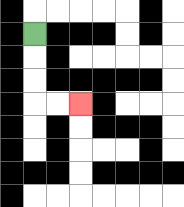{'start': '[1, 1]', 'end': '[3, 4]', 'path_directions': 'D,D,D,R,R', 'path_coordinates': '[[1, 1], [1, 2], [1, 3], [1, 4], [2, 4], [3, 4]]'}